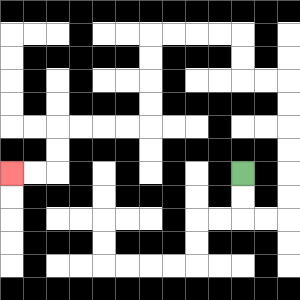{'start': '[10, 7]', 'end': '[0, 7]', 'path_directions': 'D,D,R,R,U,U,U,U,U,U,L,L,U,U,L,L,L,L,D,D,D,D,L,L,L,L,D,D,L,L', 'path_coordinates': '[[10, 7], [10, 8], [10, 9], [11, 9], [12, 9], [12, 8], [12, 7], [12, 6], [12, 5], [12, 4], [12, 3], [11, 3], [10, 3], [10, 2], [10, 1], [9, 1], [8, 1], [7, 1], [6, 1], [6, 2], [6, 3], [6, 4], [6, 5], [5, 5], [4, 5], [3, 5], [2, 5], [2, 6], [2, 7], [1, 7], [0, 7]]'}